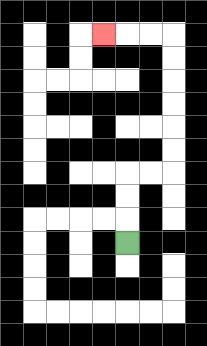{'start': '[5, 10]', 'end': '[4, 1]', 'path_directions': 'U,U,U,R,R,U,U,U,U,U,U,L,L,L', 'path_coordinates': '[[5, 10], [5, 9], [5, 8], [5, 7], [6, 7], [7, 7], [7, 6], [7, 5], [7, 4], [7, 3], [7, 2], [7, 1], [6, 1], [5, 1], [4, 1]]'}